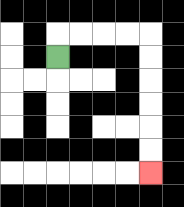{'start': '[2, 2]', 'end': '[6, 7]', 'path_directions': 'U,R,R,R,R,D,D,D,D,D,D', 'path_coordinates': '[[2, 2], [2, 1], [3, 1], [4, 1], [5, 1], [6, 1], [6, 2], [6, 3], [6, 4], [6, 5], [6, 6], [6, 7]]'}